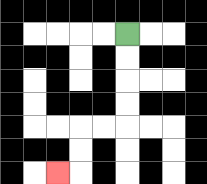{'start': '[5, 1]', 'end': '[2, 7]', 'path_directions': 'D,D,D,D,L,L,D,D,L', 'path_coordinates': '[[5, 1], [5, 2], [5, 3], [5, 4], [5, 5], [4, 5], [3, 5], [3, 6], [3, 7], [2, 7]]'}